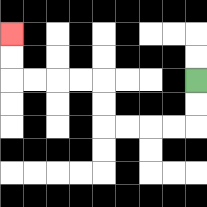{'start': '[8, 3]', 'end': '[0, 1]', 'path_directions': 'D,D,L,L,L,L,U,U,L,L,L,L,U,U', 'path_coordinates': '[[8, 3], [8, 4], [8, 5], [7, 5], [6, 5], [5, 5], [4, 5], [4, 4], [4, 3], [3, 3], [2, 3], [1, 3], [0, 3], [0, 2], [0, 1]]'}